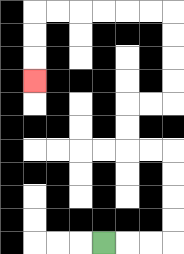{'start': '[4, 10]', 'end': '[1, 3]', 'path_directions': 'R,R,R,U,U,U,U,L,L,U,U,R,R,U,U,U,U,L,L,L,L,L,L,D,D,D', 'path_coordinates': '[[4, 10], [5, 10], [6, 10], [7, 10], [7, 9], [7, 8], [7, 7], [7, 6], [6, 6], [5, 6], [5, 5], [5, 4], [6, 4], [7, 4], [7, 3], [7, 2], [7, 1], [7, 0], [6, 0], [5, 0], [4, 0], [3, 0], [2, 0], [1, 0], [1, 1], [1, 2], [1, 3]]'}